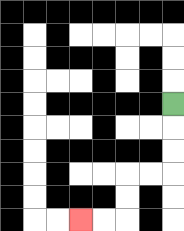{'start': '[7, 4]', 'end': '[3, 9]', 'path_directions': 'D,D,D,L,L,D,D,L,L', 'path_coordinates': '[[7, 4], [7, 5], [7, 6], [7, 7], [6, 7], [5, 7], [5, 8], [5, 9], [4, 9], [3, 9]]'}